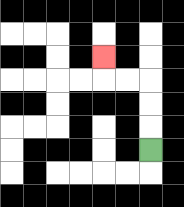{'start': '[6, 6]', 'end': '[4, 2]', 'path_directions': 'U,U,U,L,L,U', 'path_coordinates': '[[6, 6], [6, 5], [6, 4], [6, 3], [5, 3], [4, 3], [4, 2]]'}